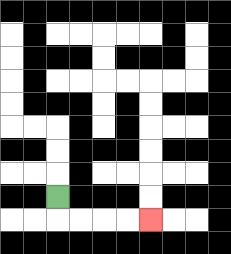{'start': '[2, 8]', 'end': '[6, 9]', 'path_directions': 'D,R,R,R,R', 'path_coordinates': '[[2, 8], [2, 9], [3, 9], [4, 9], [5, 9], [6, 9]]'}